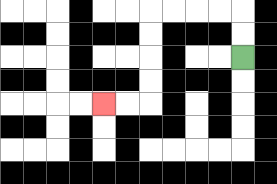{'start': '[10, 2]', 'end': '[4, 4]', 'path_directions': 'U,U,L,L,L,L,D,D,D,D,L,L', 'path_coordinates': '[[10, 2], [10, 1], [10, 0], [9, 0], [8, 0], [7, 0], [6, 0], [6, 1], [6, 2], [6, 3], [6, 4], [5, 4], [4, 4]]'}